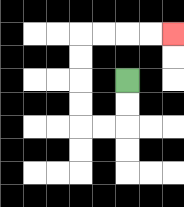{'start': '[5, 3]', 'end': '[7, 1]', 'path_directions': 'D,D,L,L,U,U,U,U,R,R,R,R', 'path_coordinates': '[[5, 3], [5, 4], [5, 5], [4, 5], [3, 5], [3, 4], [3, 3], [3, 2], [3, 1], [4, 1], [5, 1], [6, 1], [7, 1]]'}